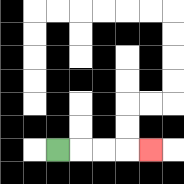{'start': '[2, 6]', 'end': '[6, 6]', 'path_directions': 'R,R,R,R', 'path_coordinates': '[[2, 6], [3, 6], [4, 6], [5, 6], [6, 6]]'}